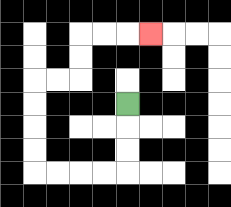{'start': '[5, 4]', 'end': '[6, 1]', 'path_directions': 'D,D,D,L,L,L,L,U,U,U,U,R,R,U,U,R,R,R', 'path_coordinates': '[[5, 4], [5, 5], [5, 6], [5, 7], [4, 7], [3, 7], [2, 7], [1, 7], [1, 6], [1, 5], [1, 4], [1, 3], [2, 3], [3, 3], [3, 2], [3, 1], [4, 1], [5, 1], [6, 1]]'}